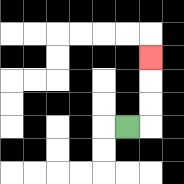{'start': '[5, 5]', 'end': '[6, 2]', 'path_directions': 'R,U,U,U', 'path_coordinates': '[[5, 5], [6, 5], [6, 4], [6, 3], [6, 2]]'}